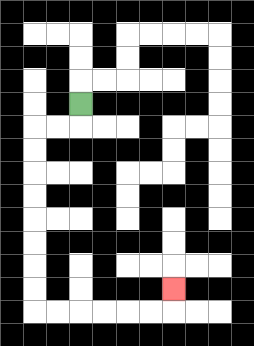{'start': '[3, 4]', 'end': '[7, 12]', 'path_directions': 'D,L,L,D,D,D,D,D,D,D,D,R,R,R,R,R,R,U', 'path_coordinates': '[[3, 4], [3, 5], [2, 5], [1, 5], [1, 6], [1, 7], [1, 8], [1, 9], [1, 10], [1, 11], [1, 12], [1, 13], [2, 13], [3, 13], [4, 13], [5, 13], [6, 13], [7, 13], [7, 12]]'}